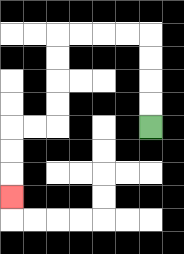{'start': '[6, 5]', 'end': '[0, 8]', 'path_directions': 'U,U,U,U,L,L,L,L,D,D,D,D,L,L,D,D,D', 'path_coordinates': '[[6, 5], [6, 4], [6, 3], [6, 2], [6, 1], [5, 1], [4, 1], [3, 1], [2, 1], [2, 2], [2, 3], [2, 4], [2, 5], [1, 5], [0, 5], [0, 6], [0, 7], [0, 8]]'}